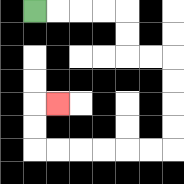{'start': '[1, 0]', 'end': '[2, 4]', 'path_directions': 'R,R,R,R,D,D,R,R,D,D,D,D,L,L,L,L,L,L,U,U,R', 'path_coordinates': '[[1, 0], [2, 0], [3, 0], [4, 0], [5, 0], [5, 1], [5, 2], [6, 2], [7, 2], [7, 3], [7, 4], [7, 5], [7, 6], [6, 6], [5, 6], [4, 6], [3, 6], [2, 6], [1, 6], [1, 5], [1, 4], [2, 4]]'}